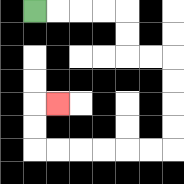{'start': '[1, 0]', 'end': '[2, 4]', 'path_directions': 'R,R,R,R,D,D,R,R,D,D,D,D,L,L,L,L,L,L,U,U,R', 'path_coordinates': '[[1, 0], [2, 0], [3, 0], [4, 0], [5, 0], [5, 1], [5, 2], [6, 2], [7, 2], [7, 3], [7, 4], [7, 5], [7, 6], [6, 6], [5, 6], [4, 6], [3, 6], [2, 6], [1, 6], [1, 5], [1, 4], [2, 4]]'}